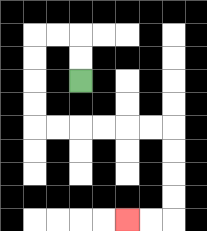{'start': '[3, 3]', 'end': '[5, 9]', 'path_directions': 'U,U,L,L,D,D,D,D,R,R,R,R,R,R,D,D,D,D,L,L', 'path_coordinates': '[[3, 3], [3, 2], [3, 1], [2, 1], [1, 1], [1, 2], [1, 3], [1, 4], [1, 5], [2, 5], [3, 5], [4, 5], [5, 5], [6, 5], [7, 5], [7, 6], [7, 7], [7, 8], [7, 9], [6, 9], [5, 9]]'}